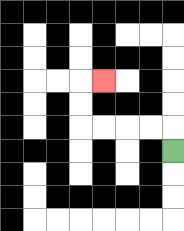{'start': '[7, 6]', 'end': '[4, 3]', 'path_directions': 'U,L,L,L,L,U,U,R', 'path_coordinates': '[[7, 6], [7, 5], [6, 5], [5, 5], [4, 5], [3, 5], [3, 4], [3, 3], [4, 3]]'}